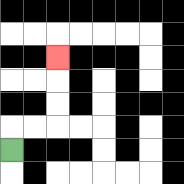{'start': '[0, 6]', 'end': '[2, 2]', 'path_directions': 'U,R,R,U,U,U', 'path_coordinates': '[[0, 6], [0, 5], [1, 5], [2, 5], [2, 4], [2, 3], [2, 2]]'}